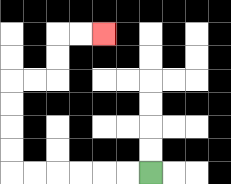{'start': '[6, 7]', 'end': '[4, 1]', 'path_directions': 'L,L,L,L,L,L,U,U,U,U,R,R,U,U,R,R', 'path_coordinates': '[[6, 7], [5, 7], [4, 7], [3, 7], [2, 7], [1, 7], [0, 7], [0, 6], [0, 5], [0, 4], [0, 3], [1, 3], [2, 3], [2, 2], [2, 1], [3, 1], [4, 1]]'}